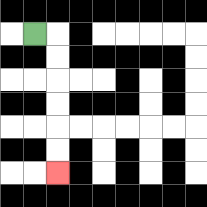{'start': '[1, 1]', 'end': '[2, 7]', 'path_directions': 'R,D,D,D,D,D,D', 'path_coordinates': '[[1, 1], [2, 1], [2, 2], [2, 3], [2, 4], [2, 5], [2, 6], [2, 7]]'}